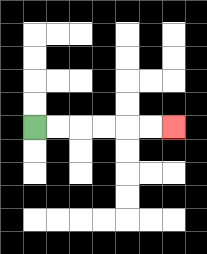{'start': '[1, 5]', 'end': '[7, 5]', 'path_directions': 'R,R,R,R,R,R', 'path_coordinates': '[[1, 5], [2, 5], [3, 5], [4, 5], [5, 5], [6, 5], [7, 5]]'}